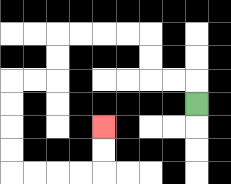{'start': '[8, 4]', 'end': '[4, 5]', 'path_directions': 'U,L,L,U,U,L,L,L,L,D,D,L,L,D,D,D,D,R,R,R,R,U,U', 'path_coordinates': '[[8, 4], [8, 3], [7, 3], [6, 3], [6, 2], [6, 1], [5, 1], [4, 1], [3, 1], [2, 1], [2, 2], [2, 3], [1, 3], [0, 3], [0, 4], [0, 5], [0, 6], [0, 7], [1, 7], [2, 7], [3, 7], [4, 7], [4, 6], [4, 5]]'}